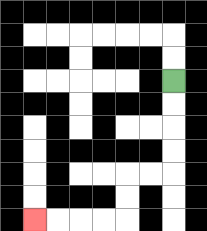{'start': '[7, 3]', 'end': '[1, 9]', 'path_directions': 'D,D,D,D,L,L,D,D,L,L,L,L', 'path_coordinates': '[[7, 3], [7, 4], [7, 5], [7, 6], [7, 7], [6, 7], [5, 7], [5, 8], [5, 9], [4, 9], [3, 9], [2, 9], [1, 9]]'}